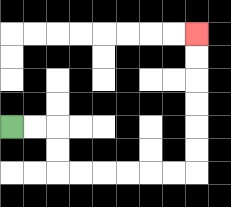{'start': '[0, 5]', 'end': '[8, 1]', 'path_directions': 'R,R,D,D,R,R,R,R,R,R,U,U,U,U,U,U', 'path_coordinates': '[[0, 5], [1, 5], [2, 5], [2, 6], [2, 7], [3, 7], [4, 7], [5, 7], [6, 7], [7, 7], [8, 7], [8, 6], [8, 5], [8, 4], [8, 3], [8, 2], [8, 1]]'}